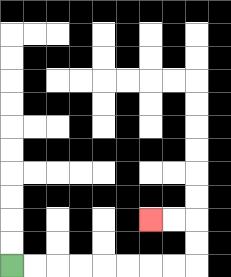{'start': '[0, 11]', 'end': '[6, 9]', 'path_directions': 'R,R,R,R,R,R,R,R,U,U,L,L', 'path_coordinates': '[[0, 11], [1, 11], [2, 11], [3, 11], [4, 11], [5, 11], [6, 11], [7, 11], [8, 11], [8, 10], [8, 9], [7, 9], [6, 9]]'}